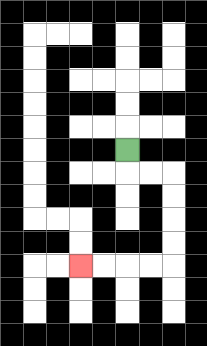{'start': '[5, 6]', 'end': '[3, 11]', 'path_directions': 'D,R,R,D,D,D,D,L,L,L,L', 'path_coordinates': '[[5, 6], [5, 7], [6, 7], [7, 7], [7, 8], [7, 9], [7, 10], [7, 11], [6, 11], [5, 11], [4, 11], [3, 11]]'}